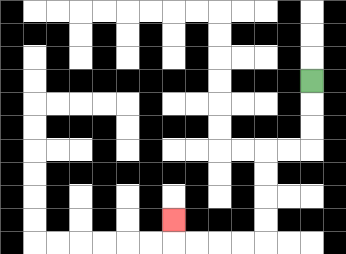{'start': '[13, 3]', 'end': '[7, 9]', 'path_directions': 'D,D,D,L,L,D,D,D,D,L,L,L,L,U', 'path_coordinates': '[[13, 3], [13, 4], [13, 5], [13, 6], [12, 6], [11, 6], [11, 7], [11, 8], [11, 9], [11, 10], [10, 10], [9, 10], [8, 10], [7, 10], [7, 9]]'}